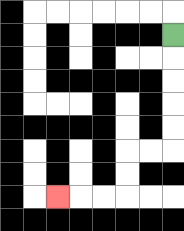{'start': '[7, 1]', 'end': '[2, 8]', 'path_directions': 'D,D,D,D,D,L,L,D,D,L,L,L', 'path_coordinates': '[[7, 1], [7, 2], [7, 3], [7, 4], [7, 5], [7, 6], [6, 6], [5, 6], [5, 7], [5, 8], [4, 8], [3, 8], [2, 8]]'}